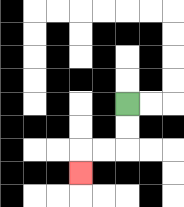{'start': '[5, 4]', 'end': '[3, 7]', 'path_directions': 'D,D,L,L,D', 'path_coordinates': '[[5, 4], [5, 5], [5, 6], [4, 6], [3, 6], [3, 7]]'}